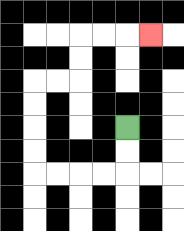{'start': '[5, 5]', 'end': '[6, 1]', 'path_directions': 'D,D,L,L,L,L,U,U,U,U,R,R,U,U,R,R,R', 'path_coordinates': '[[5, 5], [5, 6], [5, 7], [4, 7], [3, 7], [2, 7], [1, 7], [1, 6], [1, 5], [1, 4], [1, 3], [2, 3], [3, 3], [3, 2], [3, 1], [4, 1], [5, 1], [6, 1]]'}